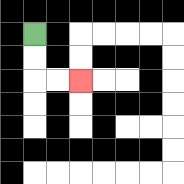{'start': '[1, 1]', 'end': '[3, 3]', 'path_directions': 'D,D,R,R', 'path_coordinates': '[[1, 1], [1, 2], [1, 3], [2, 3], [3, 3]]'}